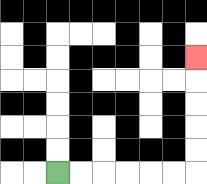{'start': '[2, 7]', 'end': '[8, 2]', 'path_directions': 'R,R,R,R,R,R,U,U,U,U,U', 'path_coordinates': '[[2, 7], [3, 7], [4, 7], [5, 7], [6, 7], [7, 7], [8, 7], [8, 6], [8, 5], [8, 4], [8, 3], [8, 2]]'}